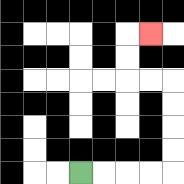{'start': '[3, 7]', 'end': '[6, 1]', 'path_directions': 'R,R,R,R,U,U,U,U,L,L,U,U,R', 'path_coordinates': '[[3, 7], [4, 7], [5, 7], [6, 7], [7, 7], [7, 6], [7, 5], [7, 4], [7, 3], [6, 3], [5, 3], [5, 2], [5, 1], [6, 1]]'}